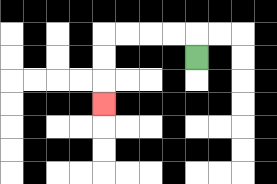{'start': '[8, 2]', 'end': '[4, 4]', 'path_directions': 'U,L,L,L,L,D,D,D', 'path_coordinates': '[[8, 2], [8, 1], [7, 1], [6, 1], [5, 1], [4, 1], [4, 2], [4, 3], [4, 4]]'}